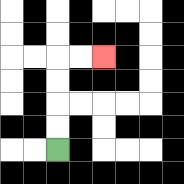{'start': '[2, 6]', 'end': '[4, 2]', 'path_directions': 'U,U,U,U,R,R', 'path_coordinates': '[[2, 6], [2, 5], [2, 4], [2, 3], [2, 2], [3, 2], [4, 2]]'}